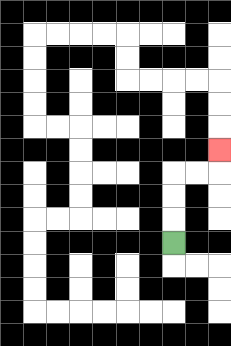{'start': '[7, 10]', 'end': '[9, 6]', 'path_directions': 'U,U,U,R,R,U', 'path_coordinates': '[[7, 10], [7, 9], [7, 8], [7, 7], [8, 7], [9, 7], [9, 6]]'}